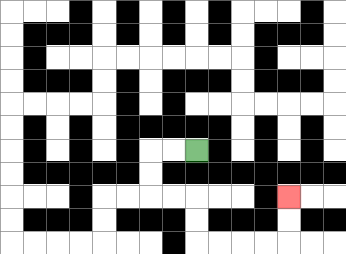{'start': '[8, 6]', 'end': '[12, 8]', 'path_directions': 'L,L,D,D,R,R,D,D,R,R,R,R,U,U', 'path_coordinates': '[[8, 6], [7, 6], [6, 6], [6, 7], [6, 8], [7, 8], [8, 8], [8, 9], [8, 10], [9, 10], [10, 10], [11, 10], [12, 10], [12, 9], [12, 8]]'}